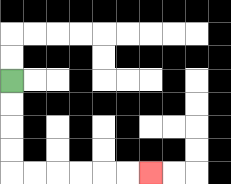{'start': '[0, 3]', 'end': '[6, 7]', 'path_directions': 'D,D,D,D,R,R,R,R,R,R', 'path_coordinates': '[[0, 3], [0, 4], [0, 5], [0, 6], [0, 7], [1, 7], [2, 7], [3, 7], [4, 7], [5, 7], [6, 7]]'}